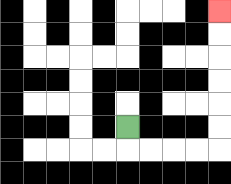{'start': '[5, 5]', 'end': '[9, 0]', 'path_directions': 'D,R,R,R,R,U,U,U,U,U,U', 'path_coordinates': '[[5, 5], [5, 6], [6, 6], [7, 6], [8, 6], [9, 6], [9, 5], [9, 4], [9, 3], [9, 2], [9, 1], [9, 0]]'}